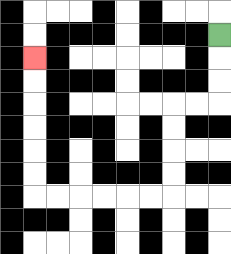{'start': '[9, 1]', 'end': '[1, 2]', 'path_directions': 'D,D,D,L,L,D,D,D,D,L,L,L,L,L,L,U,U,U,U,U,U', 'path_coordinates': '[[9, 1], [9, 2], [9, 3], [9, 4], [8, 4], [7, 4], [7, 5], [7, 6], [7, 7], [7, 8], [6, 8], [5, 8], [4, 8], [3, 8], [2, 8], [1, 8], [1, 7], [1, 6], [1, 5], [1, 4], [1, 3], [1, 2]]'}